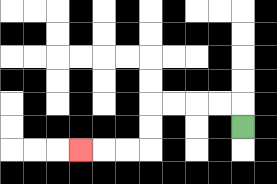{'start': '[10, 5]', 'end': '[3, 6]', 'path_directions': 'U,L,L,L,L,D,D,L,L,L', 'path_coordinates': '[[10, 5], [10, 4], [9, 4], [8, 4], [7, 4], [6, 4], [6, 5], [6, 6], [5, 6], [4, 6], [3, 6]]'}